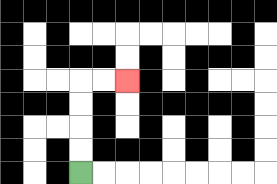{'start': '[3, 7]', 'end': '[5, 3]', 'path_directions': 'U,U,U,U,R,R', 'path_coordinates': '[[3, 7], [3, 6], [3, 5], [3, 4], [3, 3], [4, 3], [5, 3]]'}